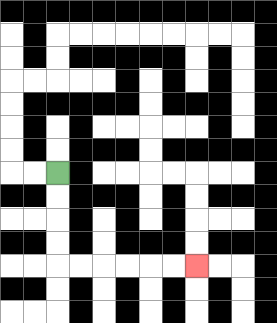{'start': '[2, 7]', 'end': '[8, 11]', 'path_directions': 'D,D,D,D,R,R,R,R,R,R', 'path_coordinates': '[[2, 7], [2, 8], [2, 9], [2, 10], [2, 11], [3, 11], [4, 11], [5, 11], [6, 11], [7, 11], [8, 11]]'}